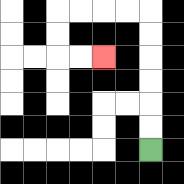{'start': '[6, 6]', 'end': '[4, 2]', 'path_directions': 'U,U,U,U,U,U,L,L,L,L,D,D,R,R', 'path_coordinates': '[[6, 6], [6, 5], [6, 4], [6, 3], [6, 2], [6, 1], [6, 0], [5, 0], [4, 0], [3, 0], [2, 0], [2, 1], [2, 2], [3, 2], [4, 2]]'}